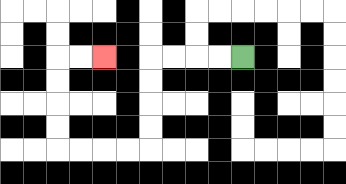{'start': '[10, 2]', 'end': '[4, 2]', 'path_directions': 'L,L,L,L,D,D,D,D,L,L,L,L,U,U,U,U,R,R', 'path_coordinates': '[[10, 2], [9, 2], [8, 2], [7, 2], [6, 2], [6, 3], [6, 4], [6, 5], [6, 6], [5, 6], [4, 6], [3, 6], [2, 6], [2, 5], [2, 4], [2, 3], [2, 2], [3, 2], [4, 2]]'}